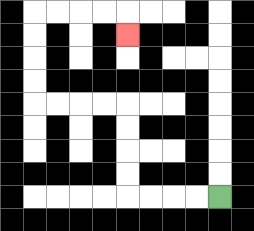{'start': '[9, 8]', 'end': '[5, 1]', 'path_directions': 'L,L,L,L,U,U,U,U,L,L,L,L,U,U,U,U,R,R,R,R,D', 'path_coordinates': '[[9, 8], [8, 8], [7, 8], [6, 8], [5, 8], [5, 7], [5, 6], [5, 5], [5, 4], [4, 4], [3, 4], [2, 4], [1, 4], [1, 3], [1, 2], [1, 1], [1, 0], [2, 0], [3, 0], [4, 0], [5, 0], [5, 1]]'}